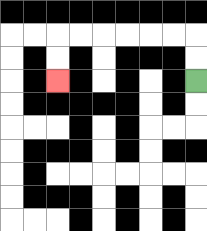{'start': '[8, 3]', 'end': '[2, 3]', 'path_directions': 'U,U,L,L,L,L,L,L,D,D', 'path_coordinates': '[[8, 3], [8, 2], [8, 1], [7, 1], [6, 1], [5, 1], [4, 1], [3, 1], [2, 1], [2, 2], [2, 3]]'}